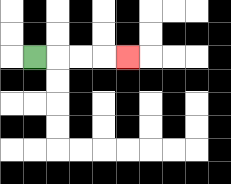{'start': '[1, 2]', 'end': '[5, 2]', 'path_directions': 'R,R,R,R', 'path_coordinates': '[[1, 2], [2, 2], [3, 2], [4, 2], [5, 2]]'}